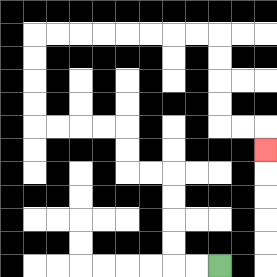{'start': '[9, 11]', 'end': '[11, 6]', 'path_directions': 'L,L,U,U,U,U,L,L,U,U,L,L,L,L,U,U,U,U,R,R,R,R,R,R,R,R,D,D,D,D,R,R,D', 'path_coordinates': '[[9, 11], [8, 11], [7, 11], [7, 10], [7, 9], [7, 8], [7, 7], [6, 7], [5, 7], [5, 6], [5, 5], [4, 5], [3, 5], [2, 5], [1, 5], [1, 4], [1, 3], [1, 2], [1, 1], [2, 1], [3, 1], [4, 1], [5, 1], [6, 1], [7, 1], [8, 1], [9, 1], [9, 2], [9, 3], [9, 4], [9, 5], [10, 5], [11, 5], [11, 6]]'}